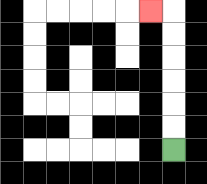{'start': '[7, 6]', 'end': '[6, 0]', 'path_directions': 'U,U,U,U,U,U,L', 'path_coordinates': '[[7, 6], [7, 5], [7, 4], [7, 3], [7, 2], [7, 1], [7, 0], [6, 0]]'}